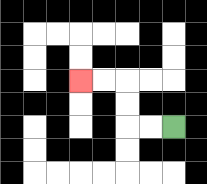{'start': '[7, 5]', 'end': '[3, 3]', 'path_directions': 'L,L,U,U,L,L', 'path_coordinates': '[[7, 5], [6, 5], [5, 5], [5, 4], [5, 3], [4, 3], [3, 3]]'}